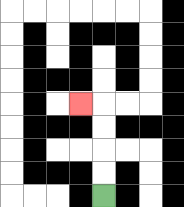{'start': '[4, 8]', 'end': '[3, 4]', 'path_directions': 'U,U,U,U,L', 'path_coordinates': '[[4, 8], [4, 7], [4, 6], [4, 5], [4, 4], [3, 4]]'}